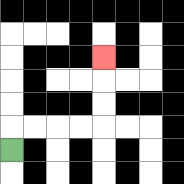{'start': '[0, 6]', 'end': '[4, 2]', 'path_directions': 'U,R,R,R,R,U,U,U', 'path_coordinates': '[[0, 6], [0, 5], [1, 5], [2, 5], [3, 5], [4, 5], [4, 4], [4, 3], [4, 2]]'}